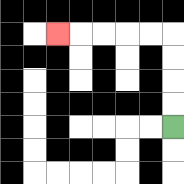{'start': '[7, 5]', 'end': '[2, 1]', 'path_directions': 'U,U,U,U,L,L,L,L,L', 'path_coordinates': '[[7, 5], [7, 4], [7, 3], [7, 2], [7, 1], [6, 1], [5, 1], [4, 1], [3, 1], [2, 1]]'}